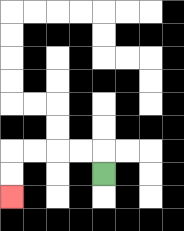{'start': '[4, 7]', 'end': '[0, 8]', 'path_directions': 'U,L,L,L,L,D,D', 'path_coordinates': '[[4, 7], [4, 6], [3, 6], [2, 6], [1, 6], [0, 6], [0, 7], [0, 8]]'}